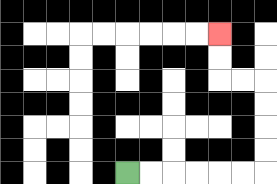{'start': '[5, 7]', 'end': '[9, 1]', 'path_directions': 'R,R,R,R,R,R,U,U,U,U,L,L,U,U', 'path_coordinates': '[[5, 7], [6, 7], [7, 7], [8, 7], [9, 7], [10, 7], [11, 7], [11, 6], [11, 5], [11, 4], [11, 3], [10, 3], [9, 3], [9, 2], [9, 1]]'}